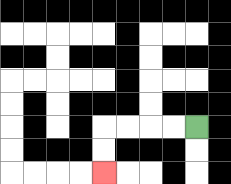{'start': '[8, 5]', 'end': '[4, 7]', 'path_directions': 'L,L,L,L,D,D', 'path_coordinates': '[[8, 5], [7, 5], [6, 5], [5, 5], [4, 5], [4, 6], [4, 7]]'}